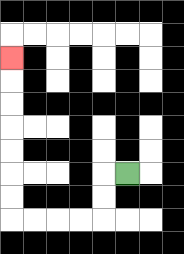{'start': '[5, 7]', 'end': '[0, 2]', 'path_directions': 'L,D,D,L,L,L,L,U,U,U,U,U,U,U', 'path_coordinates': '[[5, 7], [4, 7], [4, 8], [4, 9], [3, 9], [2, 9], [1, 9], [0, 9], [0, 8], [0, 7], [0, 6], [0, 5], [0, 4], [0, 3], [0, 2]]'}